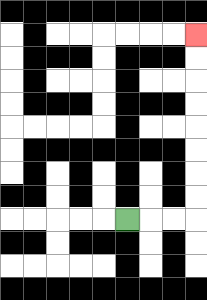{'start': '[5, 9]', 'end': '[8, 1]', 'path_directions': 'R,R,R,U,U,U,U,U,U,U,U', 'path_coordinates': '[[5, 9], [6, 9], [7, 9], [8, 9], [8, 8], [8, 7], [8, 6], [8, 5], [8, 4], [8, 3], [8, 2], [8, 1]]'}